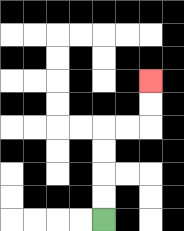{'start': '[4, 9]', 'end': '[6, 3]', 'path_directions': 'U,U,U,U,R,R,U,U', 'path_coordinates': '[[4, 9], [4, 8], [4, 7], [4, 6], [4, 5], [5, 5], [6, 5], [6, 4], [6, 3]]'}